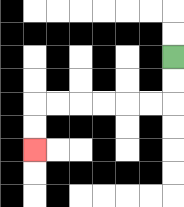{'start': '[7, 2]', 'end': '[1, 6]', 'path_directions': 'D,D,L,L,L,L,L,L,D,D', 'path_coordinates': '[[7, 2], [7, 3], [7, 4], [6, 4], [5, 4], [4, 4], [3, 4], [2, 4], [1, 4], [1, 5], [1, 6]]'}